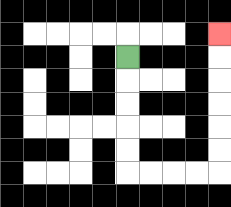{'start': '[5, 2]', 'end': '[9, 1]', 'path_directions': 'D,D,D,D,D,R,R,R,R,U,U,U,U,U,U', 'path_coordinates': '[[5, 2], [5, 3], [5, 4], [5, 5], [5, 6], [5, 7], [6, 7], [7, 7], [8, 7], [9, 7], [9, 6], [9, 5], [9, 4], [9, 3], [9, 2], [9, 1]]'}